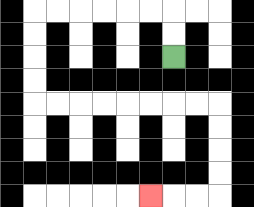{'start': '[7, 2]', 'end': '[6, 8]', 'path_directions': 'U,U,L,L,L,L,L,L,D,D,D,D,R,R,R,R,R,R,R,R,D,D,D,D,L,L,L', 'path_coordinates': '[[7, 2], [7, 1], [7, 0], [6, 0], [5, 0], [4, 0], [3, 0], [2, 0], [1, 0], [1, 1], [1, 2], [1, 3], [1, 4], [2, 4], [3, 4], [4, 4], [5, 4], [6, 4], [7, 4], [8, 4], [9, 4], [9, 5], [9, 6], [9, 7], [9, 8], [8, 8], [7, 8], [6, 8]]'}